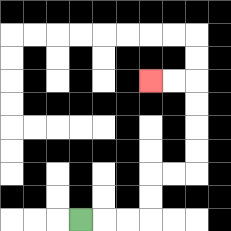{'start': '[3, 9]', 'end': '[6, 3]', 'path_directions': 'R,R,R,U,U,R,R,U,U,U,U,L,L', 'path_coordinates': '[[3, 9], [4, 9], [5, 9], [6, 9], [6, 8], [6, 7], [7, 7], [8, 7], [8, 6], [8, 5], [8, 4], [8, 3], [7, 3], [6, 3]]'}